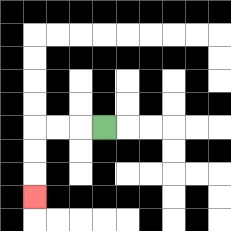{'start': '[4, 5]', 'end': '[1, 8]', 'path_directions': 'L,L,L,D,D,D', 'path_coordinates': '[[4, 5], [3, 5], [2, 5], [1, 5], [1, 6], [1, 7], [1, 8]]'}